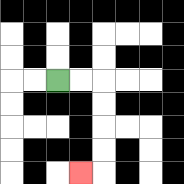{'start': '[2, 3]', 'end': '[3, 7]', 'path_directions': 'R,R,D,D,D,D,L', 'path_coordinates': '[[2, 3], [3, 3], [4, 3], [4, 4], [4, 5], [4, 6], [4, 7], [3, 7]]'}